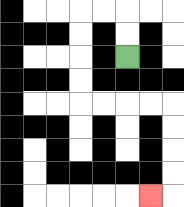{'start': '[5, 2]', 'end': '[6, 8]', 'path_directions': 'U,U,L,L,D,D,D,D,R,R,R,R,D,D,D,D,L', 'path_coordinates': '[[5, 2], [5, 1], [5, 0], [4, 0], [3, 0], [3, 1], [3, 2], [3, 3], [3, 4], [4, 4], [5, 4], [6, 4], [7, 4], [7, 5], [7, 6], [7, 7], [7, 8], [6, 8]]'}